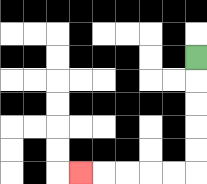{'start': '[8, 2]', 'end': '[3, 7]', 'path_directions': 'D,D,D,D,D,L,L,L,L,L', 'path_coordinates': '[[8, 2], [8, 3], [8, 4], [8, 5], [8, 6], [8, 7], [7, 7], [6, 7], [5, 7], [4, 7], [3, 7]]'}